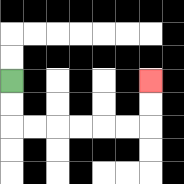{'start': '[0, 3]', 'end': '[6, 3]', 'path_directions': 'D,D,R,R,R,R,R,R,U,U', 'path_coordinates': '[[0, 3], [0, 4], [0, 5], [1, 5], [2, 5], [3, 5], [4, 5], [5, 5], [6, 5], [6, 4], [6, 3]]'}